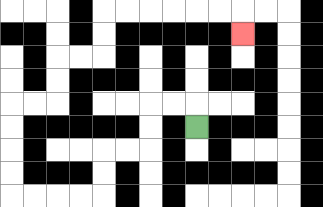{'start': '[8, 5]', 'end': '[10, 1]', 'path_directions': 'U,L,L,D,D,L,L,D,D,L,L,L,L,U,U,U,U,R,R,U,U,R,R,U,U,R,R,R,R,R,R,D', 'path_coordinates': '[[8, 5], [8, 4], [7, 4], [6, 4], [6, 5], [6, 6], [5, 6], [4, 6], [4, 7], [4, 8], [3, 8], [2, 8], [1, 8], [0, 8], [0, 7], [0, 6], [0, 5], [0, 4], [1, 4], [2, 4], [2, 3], [2, 2], [3, 2], [4, 2], [4, 1], [4, 0], [5, 0], [6, 0], [7, 0], [8, 0], [9, 0], [10, 0], [10, 1]]'}